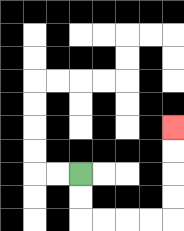{'start': '[3, 7]', 'end': '[7, 5]', 'path_directions': 'D,D,R,R,R,R,U,U,U,U', 'path_coordinates': '[[3, 7], [3, 8], [3, 9], [4, 9], [5, 9], [6, 9], [7, 9], [7, 8], [7, 7], [7, 6], [7, 5]]'}